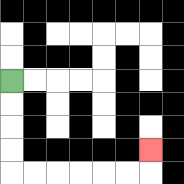{'start': '[0, 3]', 'end': '[6, 6]', 'path_directions': 'D,D,D,D,R,R,R,R,R,R,U', 'path_coordinates': '[[0, 3], [0, 4], [0, 5], [0, 6], [0, 7], [1, 7], [2, 7], [3, 7], [4, 7], [5, 7], [6, 7], [6, 6]]'}